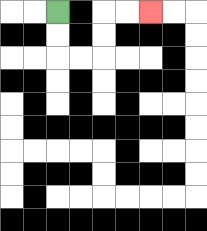{'start': '[2, 0]', 'end': '[6, 0]', 'path_directions': 'D,D,R,R,U,U,R,R', 'path_coordinates': '[[2, 0], [2, 1], [2, 2], [3, 2], [4, 2], [4, 1], [4, 0], [5, 0], [6, 0]]'}